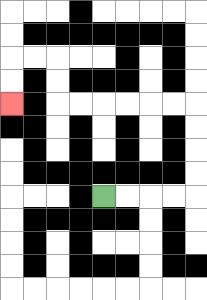{'start': '[4, 8]', 'end': '[0, 4]', 'path_directions': 'R,R,R,R,U,U,U,U,L,L,L,L,L,L,U,U,L,L,D,D', 'path_coordinates': '[[4, 8], [5, 8], [6, 8], [7, 8], [8, 8], [8, 7], [8, 6], [8, 5], [8, 4], [7, 4], [6, 4], [5, 4], [4, 4], [3, 4], [2, 4], [2, 3], [2, 2], [1, 2], [0, 2], [0, 3], [0, 4]]'}